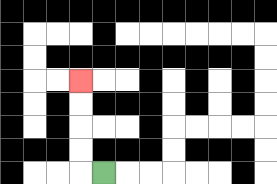{'start': '[4, 7]', 'end': '[3, 3]', 'path_directions': 'L,U,U,U,U', 'path_coordinates': '[[4, 7], [3, 7], [3, 6], [3, 5], [3, 4], [3, 3]]'}